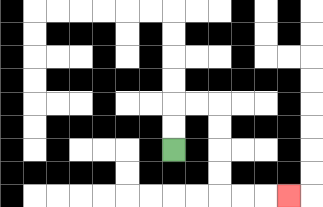{'start': '[7, 6]', 'end': '[12, 8]', 'path_directions': 'U,U,R,R,D,D,D,D,R,R,R', 'path_coordinates': '[[7, 6], [7, 5], [7, 4], [8, 4], [9, 4], [9, 5], [9, 6], [9, 7], [9, 8], [10, 8], [11, 8], [12, 8]]'}